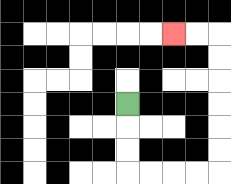{'start': '[5, 4]', 'end': '[7, 1]', 'path_directions': 'D,D,D,R,R,R,R,U,U,U,U,U,U,L,L', 'path_coordinates': '[[5, 4], [5, 5], [5, 6], [5, 7], [6, 7], [7, 7], [8, 7], [9, 7], [9, 6], [9, 5], [9, 4], [9, 3], [9, 2], [9, 1], [8, 1], [7, 1]]'}